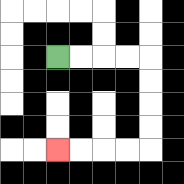{'start': '[2, 2]', 'end': '[2, 6]', 'path_directions': 'R,R,R,R,D,D,D,D,L,L,L,L', 'path_coordinates': '[[2, 2], [3, 2], [4, 2], [5, 2], [6, 2], [6, 3], [6, 4], [6, 5], [6, 6], [5, 6], [4, 6], [3, 6], [2, 6]]'}